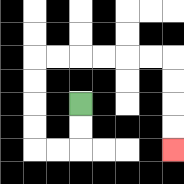{'start': '[3, 4]', 'end': '[7, 6]', 'path_directions': 'D,D,L,L,U,U,U,U,R,R,R,R,R,R,D,D,D,D', 'path_coordinates': '[[3, 4], [3, 5], [3, 6], [2, 6], [1, 6], [1, 5], [1, 4], [1, 3], [1, 2], [2, 2], [3, 2], [4, 2], [5, 2], [6, 2], [7, 2], [7, 3], [7, 4], [7, 5], [7, 6]]'}